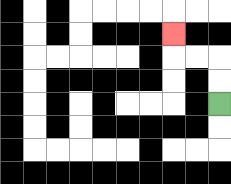{'start': '[9, 4]', 'end': '[7, 1]', 'path_directions': 'U,U,L,L,U', 'path_coordinates': '[[9, 4], [9, 3], [9, 2], [8, 2], [7, 2], [7, 1]]'}